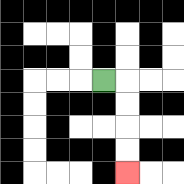{'start': '[4, 3]', 'end': '[5, 7]', 'path_directions': 'R,D,D,D,D', 'path_coordinates': '[[4, 3], [5, 3], [5, 4], [5, 5], [5, 6], [5, 7]]'}